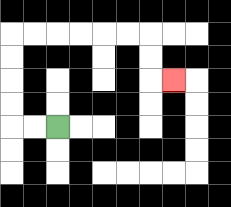{'start': '[2, 5]', 'end': '[7, 3]', 'path_directions': 'L,L,U,U,U,U,R,R,R,R,R,R,D,D,R', 'path_coordinates': '[[2, 5], [1, 5], [0, 5], [0, 4], [0, 3], [0, 2], [0, 1], [1, 1], [2, 1], [3, 1], [4, 1], [5, 1], [6, 1], [6, 2], [6, 3], [7, 3]]'}